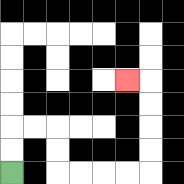{'start': '[0, 7]', 'end': '[5, 3]', 'path_directions': 'U,U,R,R,D,D,R,R,R,R,U,U,U,U,L', 'path_coordinates': '[[0, 7], [0, 6], [0, 5], [1, 5], [2, 5], [2, 6], [2, 7], [3, 7], [4, 7], [5, 7], [6, 7], [6, 6], [6, 5], [6, 4], [6, 3], [5, 3]]'}